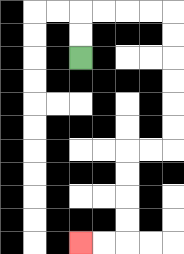{'start': '[3, 2]', 'end': '[3, 10]', 'path_directions': 'U,U,R,R,R,R,D,D,D,D,D,D,L,L,D,D,D,D,L,L', 'path_coordinates': '[[3, 2], [3, 1], [3, 0], [4, 0], [5, 0], [6, 0], [7, 0], [7, 1], [7, 2], [7, 3], [7, 4], [7, 5], [7, 6], [6, 6], [5, 6], [5, 7], [5, 8], [5, 9], [5, 10], [4, 10], [3, 10]]'}